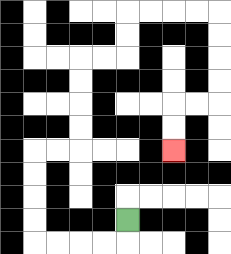{'start': '[5, 9]', 'end': '[7, 6]', 'path_directions': 'D,L,L,L,L,U,U,U,U,R,R,U,U,U,U,R,R,U,U,R,R,R,R,D,D,D,D,L,L,D,D', 'path_coordinates': '[[5, 9], [5, 10], [4, 10], [3, 10], [2, 10], [1, 10], [1, 9], [1, 8], [1, 7], [1, 6], [2, 6], [3, 6], [3, 5], [3, 4], [3, 3], [3, 2], [4, 2], [5, 2], [5, 1], [5, 0], [6, 0], [7, 0], [8, 0], [9, 0], [9, 1], [9, 2], [9, 3], [9, 4], [8, 4], [7, 4], [7, 5], [7, 6]]'}